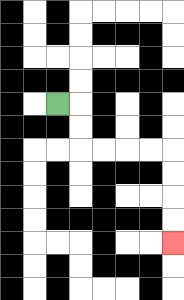{'start': '[2, 4]', 'end': '[7, 10]', 'path_directions': 'R,D,D,R,R,R,R,D,D,D,D', 'path_coordinates': '[[2, 4], [3, 4], [3, 5], [3, 6], [4, 6], [5, 6], [6, 6], [7, 6], [7, 7], [7, 8], [7, 9], [7, 10]]'}